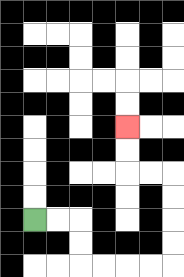{'start': '[1, 9]', 'end': '[5, 5]', 'path_directions': 'R,R,D,D,R,R,R,R,U,U,U,U,L,L,U,U', 'path_coordinates': '[[1, 9], [2, 9], [3, 9], [3, 10], [3, 11], [4, 11], [5, 11], [6, 11], [7, 11], [7, 10], [7, 9], [7, 8], [7, 7], [6, 7], [5, 7], [5, 6], [5, 5]]'}